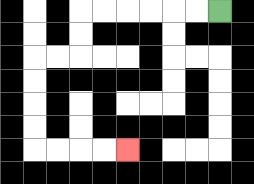{'start': '[9, 0]', 'end': '[5, 6]', 'path_directions': 'L,L,L,L,L,L,D,D,L,L,D,D,D,D,R,R,R,R', 'path_coordinates': '[[9, 0], [8, 0], [7, 0], [6, 0], [5, 0], [4, 0], [3, 0], [3, 1], [3, 2], [2, 2], [1, 2], [1, 3], [1, 4], [1, 5], [1, 6], [2, 6], [3, 6], [4, 6], [5, 6]]'}